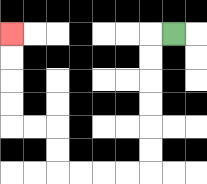{'start': '[7, 1]', 'end': '[0, 1]', 'path_directions': 'L,D,D,D,D,D,D,L,L,L,L,U,U,L,L,U,U,U,U', 'path_coordinates': '[[7, 1], [6, 1], [6, 2], [6, 3], [6, 4], [6, 5], [6, 6], [6, 7], [5, 7], [4, 7], [3, 7], [2, 7], [2, 6], [2, 5], [1, 5], [0, 5], [0, 4], [0, 3], [0, 2], [0, 1]]'}